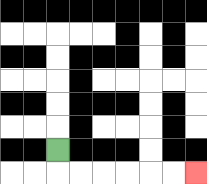{'start': '[2, 6]', 'end': '[8, 7]', 'path_directions': 'D,R,R,R,R,R,R', 'path_coordinates': '[[2, 6], [2, 7], [3, 7], [4, 7], [5, 7], [6, 7], [7, 7], [8, 7]]'}